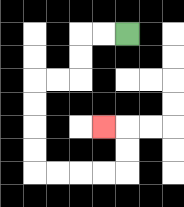{'start': '[5, 1]', 'end': '[4, 5]', 'path_directions': 'L,L,D,D,L,L,D,D,D,D,R,R,R,R,U,U,L', 'path_coordinates': '[[5, 1], [4, 1], [3, 1], [3, 2], [3, 3], [2, 3], [1, 3], [1, 4], [1, 5], [1, 6], [1, 7], [2, 7], [3, 7], [4, 7], [5, 7], [5, 6], [5, 5], [4, 5]]'}